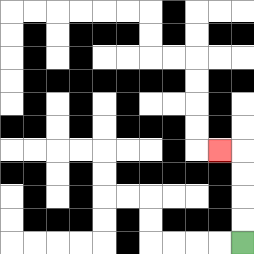{'start': '[10, 10]', 'end': '[9, 6]', 'path_directions': 'U,U,U,U,L', 'path_coordinates': '[[10, 10], [10, 9], [10, 8], [10, 7], [10, 6], [9, 6]]'}